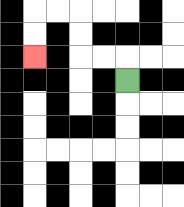{'start': '[5, 3]', 'end': '[1, 2]', 'path_directions': 'U,L,L,U,U,L,L,D,D', 'path_coordinates': '[[5, 3], [5, 2], [4, 2], [3, 2], [3, 1], [3, 0], [2, 0], [1, 0], [1, 1], [1, 2]]'}